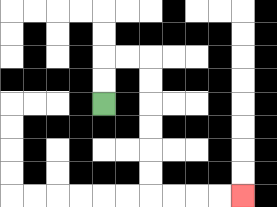{'start': '[4, 4]', 'end': '[10, 8]', 'path_directions': 'U,U,R,R,D,D,D,D,D,D,R,R,R,R', 'path_coordinates': '[[4, 4], [4, 3], [4, 2], [5, 2], [6, 2], [6, 3], [6, 4], [6, 5], [6, 6], [6, 7], [6, 8], [7, 8], [8, 8], [9, 8], [10, 8]]'}